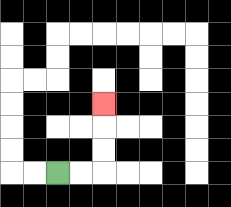{'start': '[2, 7]', 'end': '[4, 4]', 'path_directions': 'R,R,U,U,U', 'path_coordinates': '[[2, 7], [3, 7], [4, 7], [4, 6], [4, 5], [4, 4]]'}